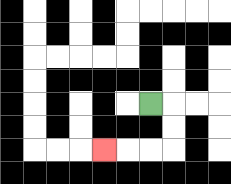{'start': '[6, 4]', 'end': '[4, 6]', 'path_directions': 'R,D,D,L,L,L', 'path_coordinates': '[[6, 4], [7, 4], [7, 5], [7, 6], [6, 6], [5, 6], [4, 6]]'}